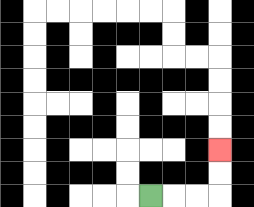{'start': '[6, 8]', 'end': '[9, 6]', 'path_directions': 'R,R,R,U,U', 'path_coordinates': '[[6, 8], [7, 8], [8, 8], [9, 8], [9, 7], [9, 6]]'}